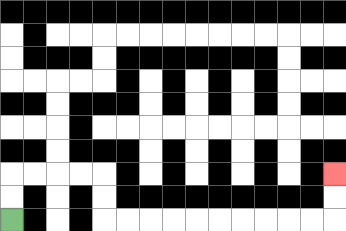{'start': '[0, 9]', 'end': '[14, 7]', 'path_directions': 'U,U,R,R,R,R,D,D,R,R,R,R,R,R,R,R,R,R,U,U', 'path_coordinates': '[[0, 9], [0, 8], [0, 7], [1, 7], [2, 7], [3, 7], [4, 7], [4, 8], [4, 9], [5, 9], [6, 9], [7, 9], [8, 9], [9, 9], [10, 9], [11, 9], [12, 9], [13, 9], [14, 9], [14, 8], [14, 7]]'}